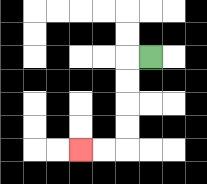{'start': '[6, 2]', 'end': '[3, 6]', 'path_directions': 'L,D,D,D,D,L,L', 'path_coordinates': '[[6, 2], [5, 2], [5, 3], [5, 4], [5, 5], [5, 6], [4, 6], [3, 6]]'}